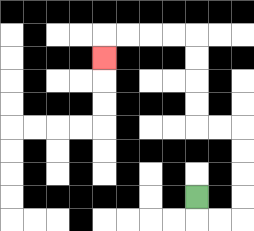{'start': '[8, 8]', 'end': '[4, 2]', 'path_directions': 'D,R,R,U,U,U,U,L,L,U,U,U,U,L,L,L,L,D', 'path_coordinates': '[[8, 8], [8, 9], [9, 9], [10, 9], [10, 8], [10, 7], [10, 6], [10, 5], [9, 5], [8, 5], [8, 4], [8, 3], [8, 2], [8, 1], [7, 1], [6, 1], [5, 1], [4, 1], [4, 2]]'}